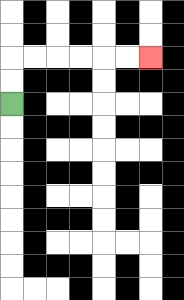{'start': '[0, 4]', 'end': '[6, 2]', 'path_directions': 'U,U,R,R,R,R,R,R', 'path_coordinates': '[[0, 4], [0, 3], [0, 2], [1, 2], [2, 2], [3, 2], [4, 2], [5, 2], [6, 2]]'}